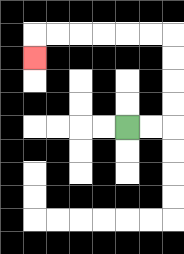{'start': '[5, 5]', 'end': '[1, 2]', 'path_directions': 'R,R,U,U,U,U,L,L,L,L,L,L,D', 'path_coordinates': '[[5, 5], [6, 5], [7, 5], [7, 4], [7, 3], [7, 2], [7, 1], [6, 1], [5, 1], [4, 1], [3, 1], [2, 1], [1, 1], [1, 2]]'}